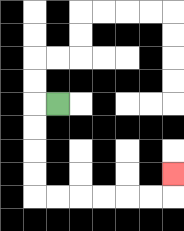{'start': '[2, 4]', 'end': '[7, 7]', 'path_directions': 'L,D,D,D,D,R,R,R,R,R,R,U', 'path_coordinates': '[[2, 4], [1, 4], [1, 5], [1, 6], [1, 7], [1, 8], [2, 8], [3, 8], [4, 8], [5, 8], [6, 8], [7, 8], [7, 7]]'}